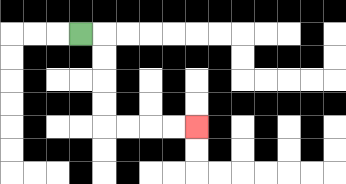{'start': '[3, 1]', 'end': '[8, 5]', 'path_directions': 'R,D,D,D,D,R,R,R,R', 'path_coordinates': '[[3, 1], [4, 1], [4, 2], [4, 3], [4, 4], [4, 5], [5, 5], [6, 5], [7, 5], [8, 5]]'}